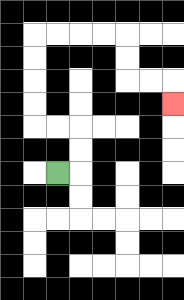{'start': '[2, 7]', 'end': '[7, 4]', 'path_directions': 'R,U,U,L,L,U,U,U,U,R,R,R,R,D,D,R,R,D', 'path_coordinates': '[[2, 7], [3, 7], [3, 6], [3, 5], [2, 5], [1, 5], [1, 4], [1, 3], [1, 2], [1, 1], [2, 1], [3, 1], [4, 1], [5, 1], [5, 2], [5, 3], [6, 3], [7, 3], [7, 4]]'}